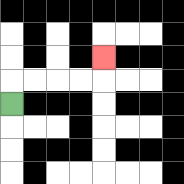{'start': '[0, 4]', 'end': '[4, 2]', 'path_directions': 'U,R,R,R,R,U', 'path_coordinates': '[[0, 4], [0, 3], [1, 3], [2, 3], [3, 3], [4, 3], [4, 2]]'}